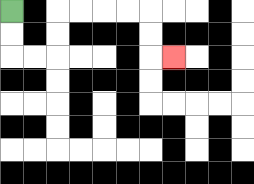{'start': '[0, 0]', 'end': '[7, 2]', 'path_directions': 'D,D,R,R,U,U,R,R,R,R,D,D,R', 'path_coordinates': '[[0, 0], [0, 1], [0, 2], [1, 2], [2, 2], [2, 1], [2, 0], [3, 0], [4, 0], [5, 0], [6, 0], [6, 1], [6, 2], [7, 2]]'}